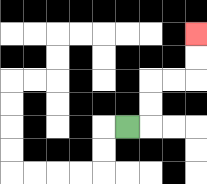{'start': '[5, 5]', 'end': '[8, 1]', 'path_directions': 'R,U,U,R,R,U,U', 'path_coordinates': '[[5, 5], [6, 5], [6, 4], [6, 3], [7, 3], [8, 3], [8, 2], [8, 1]]'}